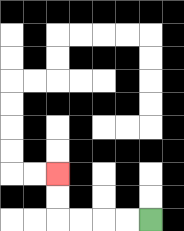{'start': '[6, 9]', 'end': '[2, 7]', 'path_directions': 'L,L,L,L,U,U', 'path_coordinates': '[[6, 9], [5, 9], [4, 9], [3, 9], [2, 9], [2, 8], [2, 7]]'}